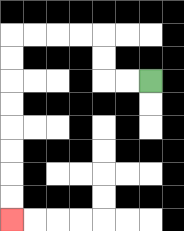{'start': '[6, 3]', 'end': '[0, 9]', 'path_directions': 'L,L,U,U,L,L,L,L,D,D,D,D,D,D,D,D', 'path_coordinates': '[[6, 3], [5, 3], [4, 3], [4, 2], [4, 1], [3, 1], [2, 1], [1, 1], [0, 1], [0, 2], [0, 3], [0, 4], [0, 5], [0, 6], [0, 7], [0, 8], [0, 9]]'}